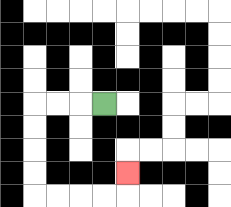{'start': '[4, 4]', 'end': '[5, 7]', 'path_directions': 'L,L,L,D,D,D,D,R,R,R,R,U', 'path_coordinates': '[[4, 4], [3, 4], [2, 4], [1, 4], [1, 5], [1, 6], [1, 7], [1, 8], [2, 8], [3, 8], [4, 8], [5, 8], [5, 7]]'}